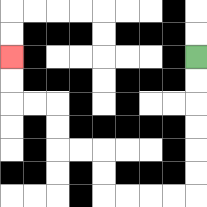{'start': '[8, 2]', 'end': '[0, 2]', 'path_directions': 'D,D,D,D,D,D,L,L,L,L,U,U,L,L,U,U,L,L,U,U', 'path_coordinates': '[[8, 2], [8, 3], [8, 4], [8, 5], [8, 6], [8, 7], [8, 8], [7, 8], [6, 8], [5, 8], [4, 8], [4, 7], [4, 6], [3, 6], [2, 6], [2, 5], [2, 4], [1, 4], [0, 4], [0, 3], [0, 2]]'}